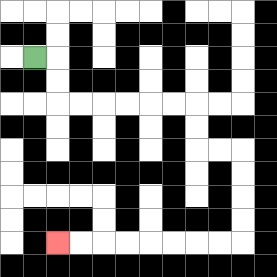{'start': '[1, 2]', 'end': '[2, 10]', 'path_directions': 'R,D,D,R,R,R,R,R,R,D,D,R,R,D,D,D,D,L,L,L,L,L,L,L,L', 'path_coordinates': '[[1, 2], [2, 2], [2, 3], [2, 4], [3, 4], [4, 4], [5, 4], [6, 4], [7, 4], [8, 4], [8, 5], [8, 6], [9, 6], [10, 6], [10, 7], [10, 8], [10, 9], [10, 10], [9, 10], [8, 10], [7, 10], [6, 10], [5, 10], [4, 10], [3, 10], [2, 10]]'}